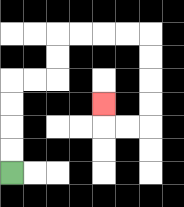{'start': '[0, 7]', 'end': '[4, 4]', 'path_directions': 'U,U,U,U,R,R,U,U,R,R,R,R,D,D,D,D,L,L,U', 'path_coordinates': '[[0, 7], [0, 6], [0, 5], [0, 4], [0, 3], [1, 3], [2, 3], [2, 2], [2, 1], [3, 1], [4, 1], [5, 1], [6, 1], [6, 2], [6, 3], [6, 4], [6, 5], [5, 5], [4, 5], [4, 4]]'}